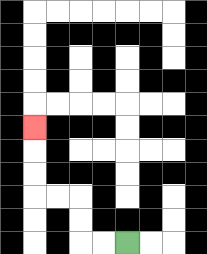{'start': '[5, 10]', 'end': '[1, 5]', 'path_directions': 'L,L,U,U,L,L,U,U,U', 'path_coordinates': '[[5, 10], [4, 10], [3, 10], [3, 9], [3, 8], [2, 8], [1, 8], [1, 7], [1, 6], [1, 5]]'}